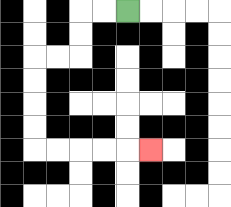{'start': '[5, 0]', 'end': '[6, 6]', 'path_directions': 'L,L,D,D,L,L,D,D,D,D,R,R,R,R,R', 'path_coordinates': '[[5, 0], [4, 0], [3, 0], [3, 1], [3, 2], [2, 2], [1, 2], [1, 3], [1, 4], [1, 5], [1, 6], [2, 6], [3, 6], [4, 6], [5, 6], [6, 6]]'}